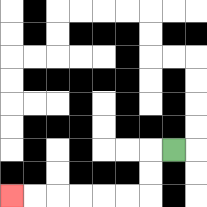{'start': '[7, 6]', 'end': '[0, 8]', 'path_directions': 'L,D,D,L,L,L,L,L,L', 'path_coordinates': '[[7, 6], [6, 6], [6, 7], [6, 8], [5, 8], [4, 8], [3, 8], [2, 8], [1, 8], [0, 8]]'}